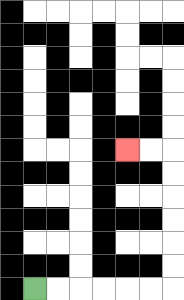{'start': '[1, 12]', 'end': '[5, 6]', 'path_directions': 'R,R,R,R,R,R,U,U,U,U,U,U,L,L', 'path_coordinates': '[[1, 12], [2, 12], [3, 12], [4, 12], [5, 12], [6, 12], [7, 12], [7, 11], [7, 10], [7, 9], [7, 8], [7, 7], [7, 6], [6, 6], [5, 6]]'}